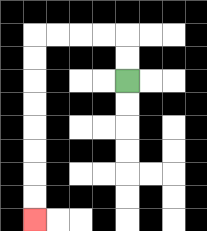{'start': '[5, 3]', 'end': '[1, 9]', 'path_directions': 'U,U,L,L,L,L,D,D,D,D,D,D,D,D', 'path_coordinates': '[[5, 3], [5, 2], [5, 1], [4, 1], [3, 1], [2, 1], [1, 1], [1, 2], [1, 3], [1, 4], [1, 5], [1, 6], [1, 7], [1, 8], [1, 9]]'}